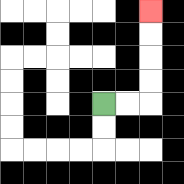{'start': '[4, 4]', 'end': '[6, 0]', 'path_directions': 'R,R,U,U,U,U', 'path_coordinates': '[[4, 4], [5, 4], [6, 4], [6, 3], [6, 2], [6, 1], [6, 0]]'}